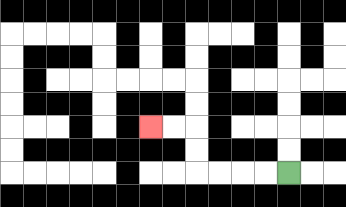{'start': '[12, 7]', 'end': '[6, 5]', 'path_directions': 'L,L,L,L,U,U,L,L', 'path_coordinates': '[[12, 7], [11, 7], [10, 7], [9, 7], [8, 7], [8, 6], [8, 5], [7, 5], [6, 5]]'}